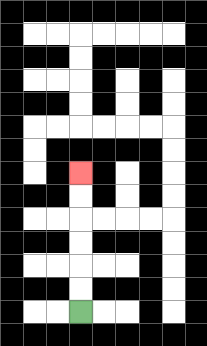{'start': '[3, 13]', 'end': '[3, 7]', 'path_directions': 'U,U,U,U,U,U', 'path_coordinates': '[[3, 13], [3, 12], [3, 11], [3, 10], [3, 9], [3, 8], [3, 7]]'}